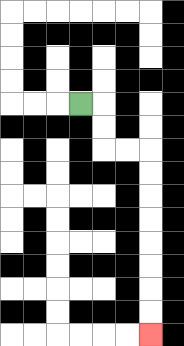{'start': '[3, 4]', 'end': '[6, 14]', 'path_directions': 'R,D,D,R,R,D,D,D,D,D,D,D,D', 'path_coordinates': '[[3, 4], [4, 4], [4, 5], [4, 6], [5, 6], [6, 6], [6, 7], [6, 8], [6, 9], [6, 10], [6, 11], [6, 12], [6, 13], [6, 14]]'}